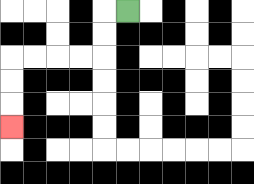{'start': '[5, 0]', 'end': '[0, 5]', 'path_directions': 'L,D,D,L,L,L,L,D,D,D', 'path_coordinates': '[[5, 0], [4, 0], [4, 1], [4, 2], [3, 2], [2, 2], [1, 2], [0, 2], [0, 3], [0, 4], [0, 5]]'}